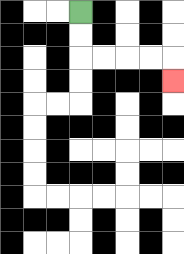{'start': '[3, 0]', 'end': '[7, 3]', 'path_directions': 'D,D,R,R,R,R,D', 'path_coordinates': '[[3, 0], [3, 1], [3, 2], [4, 2], [5, 2], [6, 2], [7, 2], [7, 3]]'}